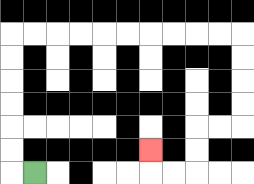{'start': '[1, 7]', 'end': '[6, 6]', 'path_directions': 'L,U,U,U,U,U,U,R,R,R,R,R,R,R,R,R,R,D,D,D,D,L,L,D,D,L,L,U', 'path_coordinates': '[[1, 7], [0, 7], [0, 6], [0, 5], [0, 4], [0, 3], [0, 2], [0, 1], [1, 1], [2, 1], [3, 1], [4, 1], [5, 1], [6, 1], [7, 1], [8, 1], [9, 1], [10, 1], [10, 2], [10, 3], [10, 4], [10, 5], [9, 5], [8, 5], [8, 6], [8, 7], [7, 7], [6, 7], [6, 6]]'}